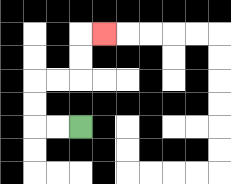{'start': '[3, 5]', 'end': '[4, 1]', 'path_directions': 'L,L,U,U,R,R,U,U,R', 'path_coordinates': '[[3, 5], [2, 5], [1, 5], [1, 4], [1, 3], [2, 3], [3, 3], [3, 2], [3, 1], [4, 1]]'}